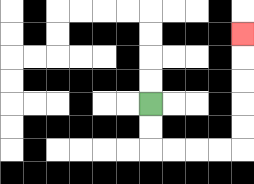{'start': '[6, 4]', 'end': '[10, 1]', 'path_directions': 'D,D,R,R,R,R,U,U,U,U,U', 'path_coordinates': '[[6, 4], [6, 5], [6, 6], [7, 6], [8, 6], [9, 6], [10, 6], [10, 5], [10, 4], [10, 3], [10, 2], [10, 1]]'}